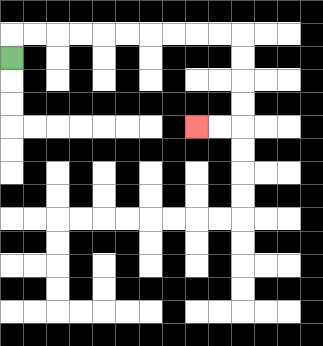{'start': '[0, 2]', 'end': '[8, 5]', 'path_directions': 'U,R,R,R,R,R,R,R,R,R,R,D,D,D,D,L,L', 'path_coordinates': '[[0, 2], [0, 1], [1, 1], [2, 1], [3, 1], [4, 1], [5, 1], [6, 1], [7, 1], [8, 1], [9, 1], [10, 1], [10, 2], [10, 3], [10, 4], [10, 5], [9, 5], [8, 5]]'}